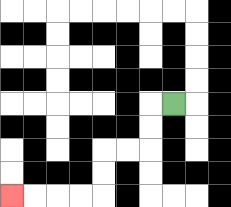{'start': '[7, 4]', 'end': '[0, 8]', 'path_directions': 'L,D,D,L,L,D,D,L,L,L,L', 'path_coordinates': '[[7, 4], [6, 4], [6, 5], [6, 6], [5, 6], [4, 6], [4, 7], [4, 8], [3, 8], [2, 8], [1, 8], [0, 8]]'}